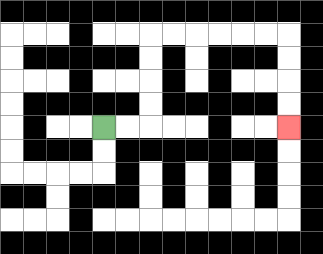{'start': '[4, 5]', 'end': '[12, 5]', 'path_directions': 'R,R,U,U,U,U,R,R,R,R,R,R,D,D,D,D', 'path_coordinates': '[[4, 5], [5, 5], [6, 5], [6, 4], [6, 3], [6, 2], [6, 1], [7, 1], [8, 1], [9, 1], [10, 1], [11, 1], [12, 1], [12, 2], [12, 3], [12, 4], [12, 5]]'}